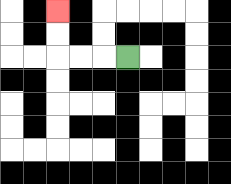{'start': '[5, 2]', 'end': '[2, 0]', 'path_directions': 'L,L,L,U,U', 'path_coordinates': '[[5, 2], [4, 2], [3, 2], [2, 2], [2, 1], [2, 0]]'}